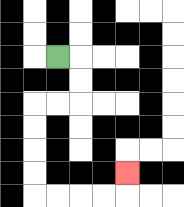{'start': '[2, 2]', 'end': '[5, 7]', 'path_directions': 'R,D,D,L,L,D,D,D,D,R,R,R,R,U', 'path_coordinates': '[[2, 2], [3, 2], [3, 3], [3, 4], [2, 4], [1, 4], [1, 5], [1, 6], [1, 7], [1, 8], [2, 8], [3, 8], [4, 8], [5, 8], [5, 7]]'}